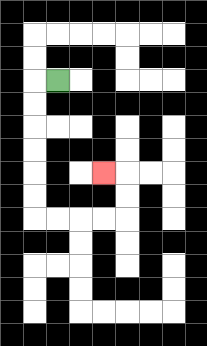{'start': '[2, 3]', 'end': '[4, 7]', 'path_directions': 'L,D,D,D,D,D,D,R,R,R,R,U,U,L', 'path_coordinates': '[[2, 3], [1, 3], [1, 4], [1, 5], [1, 6], [1, 7], [1, 8], [1, 9], [2, 9], [3, 9], [4, 9], [5, 9], [5, 8], [5, 7], [4, 7]]'}